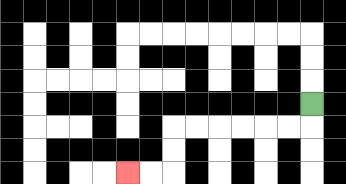{'start': '[13, 4]', 'end': '[5, 7]', 'path_directions': 'D,L,L,L,L,L,L,D,D,L,L', 'path_coordinates': '[[13, 4], [13, 5], [12, 5], [11, 5], [10, 5], [9, 5], [8, 5], [7, 5], [7, 6], [7, 7], [6, 7], [5, 7]]'}